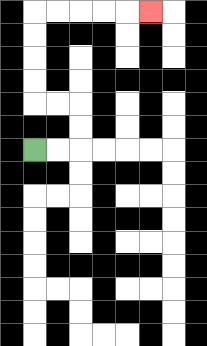{'start': '[1, 6]', 'end': '[6, 0]', 'path_directions': 'R,R,U,U,L,L,U,U,U,U,R,R,R,R,R', 'path_coordinates': '[[1, 6], [2, 6], [3, 6], [3, 5], [3, 4], [2, 4], [1, 4], [1, 3], [1, 2], [1, 1], [1, 0], [2, 0], [3, 0], [4, 0], [5, 0], [6, 0]]'}